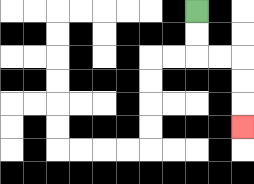{'start': '[8, 0]', 'end': '[10, 5]', 'path_directions': 'D,D,R,R,D,D,D', 'path_coordinates': '[[8, 0], [8, 1], [8, 2], [9, 2], [10, 2], [10, 3], [10, 4], [10, 5]]'}